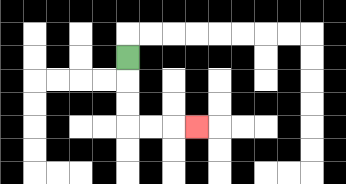{'start': '[5, 2]', 'end': '[8, 5]', 'path_directions': 'D,D,D,R,R,R', 'path_coordinates': '[[5, 2], [5, 3], [5, 4], [5, 5], [6, 5], [7, 5], [8, 5]]'}